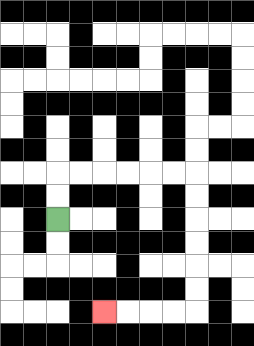{'start': '[2, 9]', 'end': '[4, 13]', 'path_directions': 'U,U,R,R,R,R,R,R,D,D,D,D,D,D,L,L,L,L', 'path_coordinates': '[[2, 9], [2, 8], [2, 7], [3, 7], [4, 7], [5, 7], [6, 7], [7, 7], [8, 7], [8, 8], [8, 9], [8, 10], [8, 11], [8, 12], [8, 13], [7, 13], [6, 13], [5, 13], [4, 13]]'}